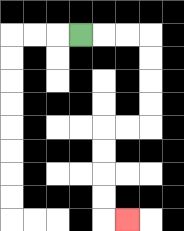{'start': '[3, 1]', 'end': '[5, 9]', 'path_directions': 'R,R,R,D,D,D,D,L,L,D,D,D,D,R', 'path_coordinates': '[[3, 1], [4, 1], [5, 1], [6, 1], [6, 2], [6, 3], [6, 4], [6, 5], [5, 5], [4, 5], [4, 6], [4, 7], [4, 8], [4, 9], [5, 9]]'}